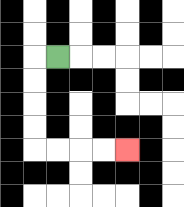{'start': '[2, 2]', 'end': '[5, 6]', 'path_directions': 'L,D,D,D,D,R,R,R,R', 'path_coordinates': '[[2, 2], [1, 2], [1, 3], [1, 4], [1, 5], [1, 6], [2, 6], [3, 6], [4, 6], [5, 6]]'}